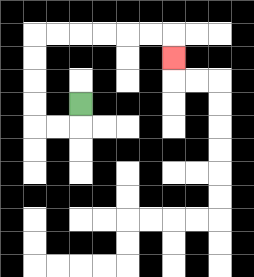{'start': '[3, 4]', 'end': '[7, 2]', 'path_directions': 'D,L,L,U,U,U,U,R,R,R,R,R,R,D', 'path_coordinates': '[[3, 4], [3, 5], [2, 5], [1, 5], [1, 4], [1, 3], [1, 2], [1, 1], [2, 1], [3, 1], [4, 1], [5, 1], [6, 1], [7, 1], [7, 2]]'}